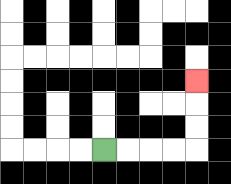{'start': '[4, 6]', 'end': '[8, 3]', 'path_directions': 'R,R,R,R,U,U,U', 'path_coordinates': '[[4, 6], [5, 6], [6, 6], [7, 6], [8, 6], [8, 5], [8, 4], [8, 3]]'}